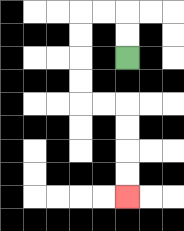{'start': '[5, 2]', 'end': '[5, 8]', 'path_directions': 'U,U,L,L,D,D,D,D,R,R,D,D,D,D', 'path_coordinates': '[[5, 2], [5, 1], [5, 0], [4, 0], [3, 0], [3, 1], [3, 2], [3, 3], [3, 4], [4, 4], [5, 4], [5, 5], [5, 6], [5, 7], [5, 8]]'}